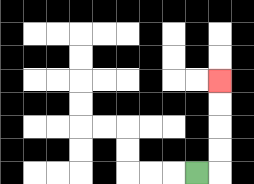{'start': '[8, 7]', 'end': '[9, 3]', 'path_directions': 'R,U,U,U,U', 'path_coordinates': '[[8, 7], [9, 7], [9, 6], [9, 5], [9, 4], [9, 3]]'}